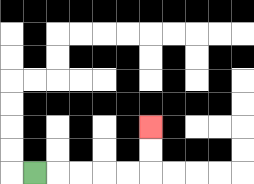{'start': '[1, 7]', 'end': '[6, 5]', 'path_directions': 'R,R,R,R,R,U,U', 'path_coordinates': '[[1, 7], [2, 7], [3, 7], [4, 7], [5, 7], [6, 7], [6, 6], [6, 5]]'}